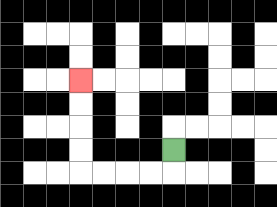{'start': '[7, 6]', 'end': '[3, 3]', 'path_directions': 'D,L,L,L,L,U,U,U,U', 'path_coordinates': '[[7, 6], [7, 7], [6, 7], [5, 7], [4, 7], [3, 7], [3, 6], [3, 5], [3, 4], [3, 3]]'}